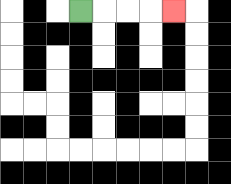{'start': '[3, 0]', 'end': '[7, 0]', 'path_directions': 'R,R,R,R', 'path_coordinates': '[[3, 0], [4, 0], [5, 0], [6, 0], [7, 0]]'}